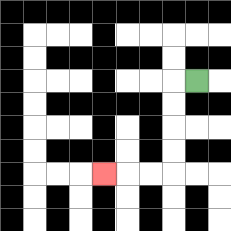{'start': '[8, 3]', 'end': '[4, 7]', 'path_directions': 'L,D,D,D,D,L,L,L', 'path_coordinates': '[[8, 3], [7, 3], [7, 4], [7, 5], [7, 6], [7, 7], [6, 7], [5, 7], [4, 7]]'}